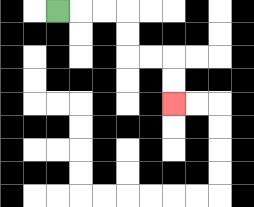{'start': '[2, 0]', 'end': '[7, 4]', 'path_directions': 'R,R,R,D,D,R,R,D,D', 'path_coordinates': '[[2, 0], [3, 0], [4, 0], [5, 0], [5, 1], [5, 2], [6, 2], [7, 2], [7, 3], [7, 4]]'}